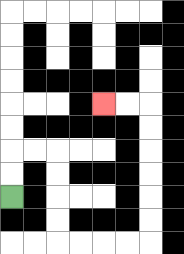{'start': '[0, 8]', 'end': '[4, 4]', 'path_directions': 'U,U,R,R,D,D,D,D,R,R,R,R,U,U,U,U,U,U,L,L', 'path_coordinates': '[[0, 8], [0, 7], [0, 6], [1, 6], [2, 6], [2, 7], [2, 8], [2, 9], [2, 10], [3, 10], [4, 10], [5, 10], [6, 10], [6, 9], [6, 8], [6, 7], [6, 6], [6, 5], [6, 4], [5, 4], [4, 4]]'}